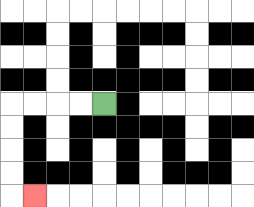{'start': '[4, 4]', 'end': '[1, 8]', 'path_directions': 'L,L,L,L,D,D,D,D,R', 'path_coordinates': '[[4, 4], [3, 4], [2, 4], [1, 4], [0, 4], [0, 5], [0, 6], [0, 7], [0, 8], [1, 8]]'}